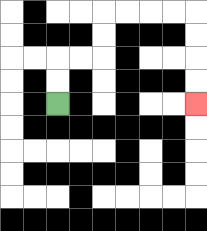{'start': '[2, 4]', 'end': '[8, 4]', 'path_directions': 'U,U,R,R,U,U,R,R,R,R,D,D,D,D', 'path_coordinates': '[[2, 4], [2, 3], [2, 2], [3, 2], [4, 2], [4, 1], [4, 0], [5, 0], [6, 0], [7, 0], [8, 0], [8, 1], [8, 2], [8, 3], [8, 4]]'}